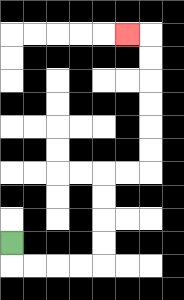{'start': '[0, 10]', 'end': '[5, 1]', 'path_directions': 'D,R,R,R,R,U,U,U,U,R,R,U,U,U,U,U,U,L', 'path_coordinates': '[[0, 10], [0, 11], [1, 11], [2, 11], [3, 11], [4, 11], [4, 10], [4, 9], [4, 8], [4, 7], [5, 7], [6, 7], [6, 6], [6, 5], [6, 4], [6, 3], [6, 2], [6, 1], [5, 1]]'}